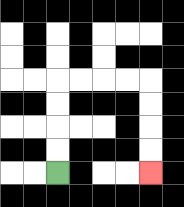{'start': '[2, 7]', 'end': '[6, 7]', 'path_directions': 'U,U,U,U,R,R,R,R,D,D,D,D', 'path_coordinates': '[[2, 7], [2, 6], [2, 5], [2, 4], [2, 3], [3, 3], [4, 3], [5, 3], [6, 3], [6, 4], [6, 5], [6, 6], [6, 7]]'}